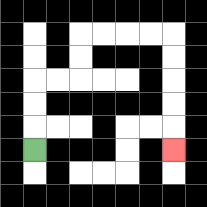{'start': '[1, 6]', 'end': '[7, 6]', 'path_directions': 'U,U,U,R,R,U,U,R,R,R,R,D,D,D,D,D', 'path_coordinates': '[[1, 6], [1, 5], [1, 4], [1, 3], [2, 3], [3, 3], [3, 2], [3, 1], [4, 1], [5, 1], [6, 1], [7, 1], [7, 2], [7, 3], [7, 4], [7, 5], [7, 6]]'}